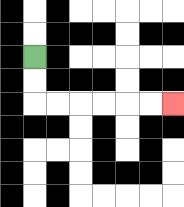{'start': '[1, 2]', 'end': '[7, 4]', 'path_directions': 'D,D,R,R,R,R,R,R', 'path_coordinates': '[[1, 2], [1, 3], [1, 4], [2, 4], [3, 4], [4, 4], [5, 4], [6, 4], [7, 4]]'}